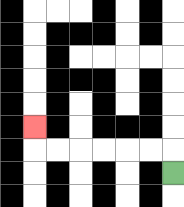{'start': '[7, 7]', 'end': '[1, 5]', 'path_directions': 'U,L,L,L,L,L,L,U', 'path_coordinates': '[[7, 7], [7, 6], [6, 6], [5, 6], [4, 6], [3, 6], [2, 6], [1, 6], [1, 5]]'}